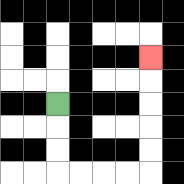{'start': '[2, 4]', 'end': '[6, 2]', 'path_directions': 'D,D,D,R,R,R,R,U,U,U,U,U', 'path_coordinates': '[[2, 4], [2, 5], [2, 6], [2, 7], [3, 7], [4, 7], [5, 7], [6, 7], [6, 6], [6, 5], [6, 4], [6, 3], [6, 2]]'}